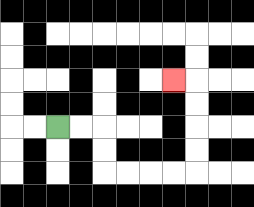{'start': '[2, 5]', 'end': '[7, 3]', 'path_directions': 'R,R,D,D,R,R,R,R,U,U,U,U,L', 'path_coordinates': '[[2, 5], [3, 5], [4, 5], [4, 6], [4, 7], [5, 7], [6, 7], [7, 7], [8, 7], [8, 6], [8, 5], [8, 4], [8, 3], [7, 3]]'}